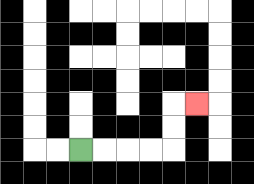{'start': '[3, 6]', 'end': '[8, 4]', 'path_directions': 'R,R,R,R,U,U,R', 'path_coordinates': '[[3, 6], [4, 6], [5, 6], [6, 6], [7, 6], [7, 5], [7, 4], [8, 4]]'}